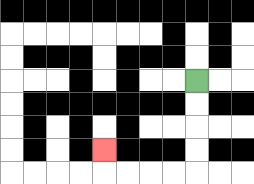{'start': '[8, 3]', 'end': '[4, 6]', 'path_directions': 'D,D,D,D,L,L,L,L,U', 'path_coordinates': '[[8, 3], [8, 4], [8, 5], [8, 6], [8, 7], [7, 7], [6, 7], [5, 7], [4, 7], [4, 6]]'}